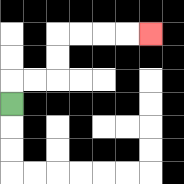{'start': '[0, 4]', 'end': '[6, 1]', 'path_directions': 'U,R,R,U,U,R,R,R,R', 'path_coordinates': '[[0, 4], [0, 3], [1, 3], [2, 3], [2, 2], [2, 1], [3, 1], [4, 1], [5, 1], [6, 1]]'}